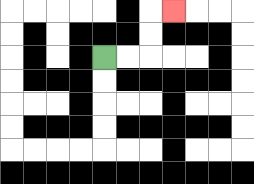{'start': '[4, 2]', 'end': '[7, 0]', 'path_directions': 'R,R,U,U,R', 'path_coordinates': '[[4, 2], [5, 2], [6, 2], [6, 1], [6, 0], [7, 0]]'}